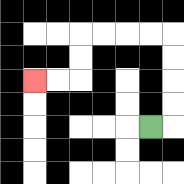{'start': '[6, 5]', 'end': '[1, 3]', 'path_directions': 'R,U,U,U,U,L,L,L,L,D,D,L,L', 'path_coordinates': '[[6, 5], [7, 5], [7, 4], [7, 3], [7, 2], [7, 1], [6, 1], [5, 1], [4, 1], [3, 1], [3, 2], [3, 3], [2, 3], [1, 3]]'}